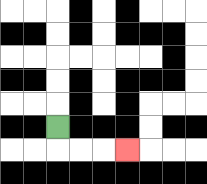{'start': '[2, 5]', 'end': '[5, 6]', 'path_directions': 'D,R,R,R', 'path_coordinates': '[[2, 5], [2, 6], [3, 6], [4, 6], [5, 6]]'}